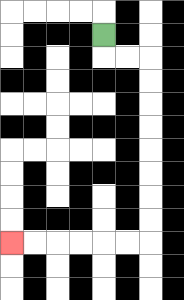{'start': '[4, 1]', 'end': '[0, 10]', 'path_directions': 'D,R,R,D,D,D,D,D,D,D,D,L,L,L,L,L,L', 'path_coordinates': '[[4, 1], [4, 2], [5, 2], [6, 2], [6, 3], [6, 4], [6, 5], [6, 6], [6, 7], [6, 8], [6, 9], [6, 10], [5, 10], [4, 10], [3, 10], [2, 10], [1, 10], [0, 10]]'}